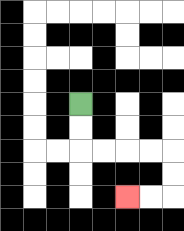{'start': '[3, 4]', 'end': '[5, 8]', 'path_directions': 'D,D,R,R,R,R,D,D,L,L', 'path_coordinates': '[[3, 4], [3, 5], [3, 6], [4, 6], [5, 6], [6, 6], [7, 6], [7, 7], [7, 8], [6, 8], [5, 8]]'}